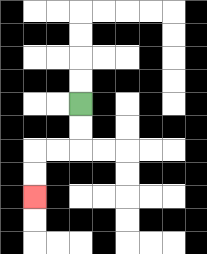{'start': '[3, 4]', 'end': '[1, 8]', 'path_directions': 'D,D,L,L,D,D', 'path_coordinates': '[[3, 4], [3, 5], [3, 6], [2, 6], [1, 6], [1, 7], [1, 8]]'}